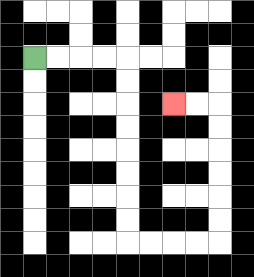{'start': '[1, 2]', 'end': '[7, 4]', 'path_directions': 'R,R,R,R,D,D,D,D,D,D,D,D,R,R,R,R,U,U,U,U,U,U,L,L', 'path_coordinates': '[[1, 2], [2, 2], [3, 2], [4, 2], [5, 2], [5, 3], [5, 4], [5, 5], [5, 6], [5, 7], [5, 8], [5, 9], [5, 10], [6, 10], [7, 10], [8, 10], [9, 10], [9, 9], [9, 8], [9, 7], [9, 6], [9, 5], [9, 4], [8, 4], [7, 4]]'}